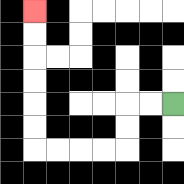{'start': '[7, 4]', 'end': '[1, 0]', 'path_directions': 'L,L,D,D,L,L,L,L,U,U,U,U,U,U', 'path_coordinates': '[[7, 4], [6, 4], [5, 4], [5, 5], [5, 6], [4, 6], [3, 6], [2, 6], [1, 6], [1, 5], [1, 4], [1, 3], [1, 2], [1, 1], [1, 0]]'}